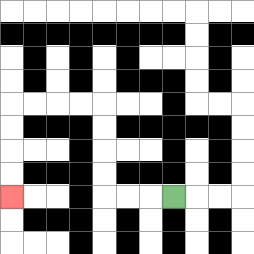{'start': '[7, 8]', 'end': '[0, 8]', 'path_directions': 'L,L,L,U,U,U,U,L,L,L,L,D,D,D,D', 'path_coordinates': '[[7, 8], [6, 8], [5, 8], [4, 8], [4, 7], [4, 6], [4, 5], [4, 4], [3, 4], [2, 4], [1, 4], [0, 4], [0, 5], [0, 6], [0, 7], [0, 8]]'}